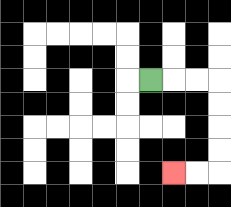{'start': '[6, 3]', 'end': '[7, 7]', 'path_directions': 'R,R,R,D,D,D,D,L,L', 'path_coordinates': '[[6, 3], [7, 3], [8, 3], [9, 3], [9, 4], [9, 5], [9, 6], [9, 7], [8, 7], [7, 7]]'}